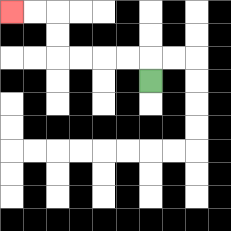{'start': '[6, 3]', 'end': '[0, 0]', 'path_directions': 'U,L,L,L,L,U,U,L,L', 'path_coordinates': '[[6, 3], [6, 2], [5, 2], [4, 2], [3, 2], [2, 2], [2, 1], [2, 0], [1, 0], [0, 0]]'}